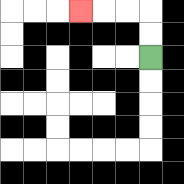{'start': '[6, 2]', 'end': '[3, 0]', 'path_directions': 'U,U,L,L,L', 'path_coordinates': '[[6, 2], [6, 1], [6, 0], [5, 0], [4, 0], [3, 0]]'}